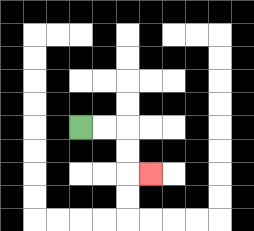{'start': '[3, 5]', 'end': '[6, 7]', 'path_directions': 'R,R,D,D,R', 'path_coordinates': '[[3, 5], [4, 5], [5, 5], [5, 6], [5, 7], [6, 7]]'}